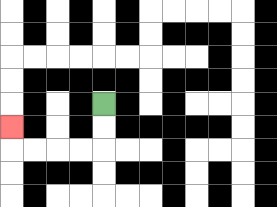{'start': '[4, 4]', 'end': '[0, 5]', 'path_directions': 'D,D,L,L,L,L,U', 'path_coordinates': '[[4, 4], [4, 5], [4, 6], [3, 6], [2, 6], [1, 6], [0, 6], [0, 5]]'}